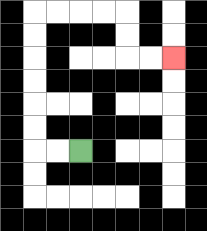{'start': '[3, 6]', 'end': '[7, 2]', 'path_directions': 'L,L,U,U,U,U,U,U,R,R,R,R,D,D,R,R', 'path_coordinates': '[[3, 6], [2, 6], [1, 6], [1, 5], [1, 4], [1, 3], [1, 2], [1, 1], [1, 0], [2, 0], [3, 0], [4, 0], [5, 0], [5, 1], [5, 2], [6, 2], [7, 2]]'}